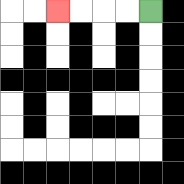{'start': '[6, 0]', 'end': '[2, 0]', 'path_directions': 'L,L,L,L', 'path_coordinates': '[[6, 0], [5, 0], [4, 0], [3, 0], [2, 0]]'}